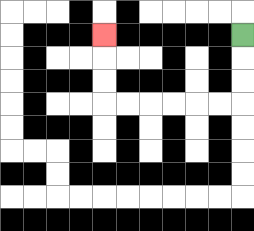{'start': '[10, 1]', 'end': '[4, 1]', 'path_directions': 'D,D,D,L,L,L,L,L,L,U,U,U', 'path_coordinates': '[[10, 1], [10, 2], [10, 3], [10, 4], [9, 4], [8, 4], [7, 4], [6, 4], [5, 4], [4, 4], [4, 3], [4, 2], [4, 1]]'}